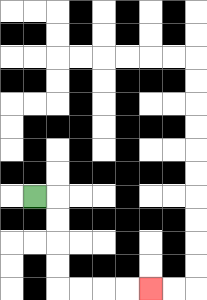{'start': '[1, 8]', 'end': '[6, 12]', 'path_directions': 'R,D,D,D,D,R,R,R,R', 'path_coordinates': '[[1, 8], [2, 8], [2, 9], [2, 10], [2, 11], [2, 12], [3, 12], [4, 12], [5, 12], [6, 12]]'}